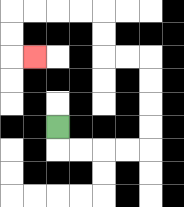{'start': '[2, 5]', 'end': '[1, 2]', 'path_directions': 'D,R,R,R,R,U,U,U,U,L,L,U,U,L,L,L,L,D,D,R', 'path_coordinates': '[[2, 5], [2, 6], [3, 6], [4, 6], [5, 6], [6, 6], [6, 5], [6, 4], [6, 3], [6, 2], [5, 2], [4, 2], [4, 1], [4, 0], [3, 0], [2, 0], [1, 0], [0, 0], [0, 1], [0, 2], [1, 2]]'}